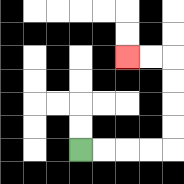{'start': '[3, 6]', 'end': '[5, 2]', 'path_directions': 'R,R,R,R,U,U,U,U,L,L', 'path_coordinates': '[[3, 6], [4, 6], [5, 6], [6, 6], [7, 6], [7, 5], [7, 4], [7, 3], [7, 2], [6, 2], [5, 2]]'}